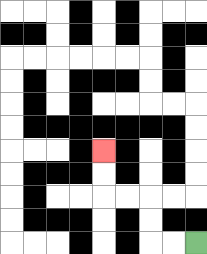{'start': '[8, 10]', 'end': '[4, 6]', 'path_directions': 'L,L,U,U,L,L,U,U', 'path_coordinates': '[[8, 10], [7, 10], [6, 10], [6, 9], [6, 8], [5, 8], [4, 8], [4, 7], [4, 6]]'}